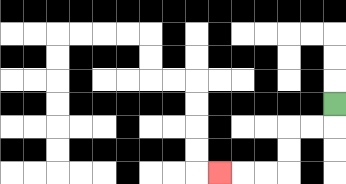{'start': '[14, 4]', 'end': '[9, 7]', 'path_directions': 'D,L,L,D,D,L,L,L', 'path_coordinates': '[[14, 4], [14, 5], [13, 5], [12, 5], [12, 6], [12, 7], [11, 7], [10, 7], [9, 7]]'}